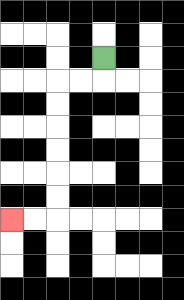{'start': '[4, 2]', 'end': '[0, 9]', 'path_directions': 'D,L,L,D,D,D,D,D,D,L,L', 'path_coordinates': '[[4, 2], [4, 3], [3, 3], [2, 3], [2, 4], [2, 5], [2, 6], [2, 7], [2, 8], [2, 9], [1, 9], [0, 9]]'}